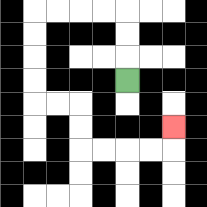{'start': '[5, 3]', 'end': '[7, 5]', 'path_directions': 'U,U,U,L,L,L,L,D,D,D,D,R,R,D,D,R,R,R,R,U', 'path_coordinates': '[[5, 3], [5, 2], [5, 1], [5, 0], [4, 0], [3, 0], [2, 0], [1, 0], [1, 1], [1, 2], [1, 3], [1, 4], [2, 4], [3, 4], [3, 5], [3, 6], [4, 6], [5, 6], [6, 6], [7, 6], [7, 5]]'}